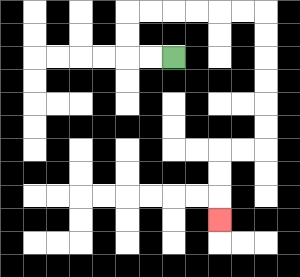{'start': '[7, 2]', 'end': '[9, 9]', 'path_directions': 'L,L,U,U,R,R,R,R,R,R,D,D,D,D,D,D,L,L,D,D,D', 'path_coordinates': '[[7, 2], [6, 2], [5, 2], [5, 1], [5, 0], [6, 0], [7, 0], [8, 0], [9, 0], [10, 0], [11, 0], [11, 1], [11, 2], [11, 3], [11, 4], [11, 5], [11, 6], [10, 6], [9, 6], [9, 7], [9, 8], [9, 9]]'}